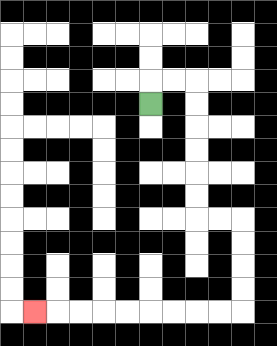{'start': '[6, 4]', 'end': '[1, 13]', 'path_directions': 'U,R,R,D,D,D,D,D,D,R,R,D,D,D,D,L,L,L,L,L,L,L,L,L', 'path_coordinates': '[[6, 4], [6, 3], [7, 3], [8, 3], [8, 4], [8, 5], [8, 6], [8, 7], [8, 8], [8, 9], [9, 9], [10, 9], [10, 10], [10, 11], [10, 12], [10, 13], [9, 13], [8, 13], [7, 13], [6, 13], [5, 13], [4, 13], [3, 13], [2, 13], [1, 13]]'}